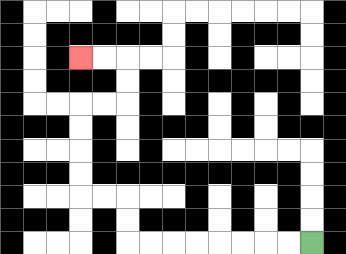{'start': '[13, 10]', 'end': '[3, 2]', 'path_directions': 'L,L,L,L,L,L,L,L,U,U,L,L,U,U,U,U,R,R,U,U,L,L', 'path_coordinates': '[[13, 10], [12, 10], [11, 10], [10, 10], [9, 10], [8, 10], [7, 10], [6, 10], [5, 10], [5, 9], [5, 8], [4, 8], [3, 8], [3, 7], [3, 6], [3, 5], [3, 4], [4, 4], [5, 4], [5, 3], [5, 2], [4, 2], [3, 2]]'}